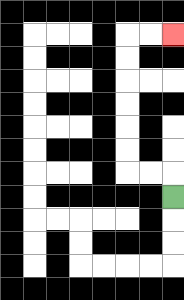{'start': '[7, 8]', 'end': '[7, 1]', 'path_directions': 'U,L,L,U,U,U,U,U,U,R,R', 'path_coordinates': '[[7, 8], [7, 7], [6, 7], [5, 7], [5, 6], [5, 5], [5, 4], [5, 3], [5, 2], [5, 1], [6, 1], [7, 1]]'}